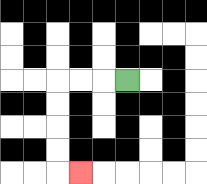{'start': '[5, 3]', 'end': '[3, 7]', 'path_directions': 'L,L,L,D,D,D,D,R', 'path_coordinates': '[[5, 3], [4, 3], [3, 3], [2, 3], [2, 4], [2, 5], [2, 6], [2, 7], [3, 7]]'}